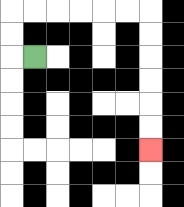{'start': '[1, 2]', 'end': '[6, 6]', 'path_directions': 'L,U,U,R,R,R,R,R,R,D,D,D,D,D,D', 'path_coordinates': '[[1, 2], [0, 2], [0, 1], [0, 0], [1, 0], [2, 0], [3, 0], [4, 0], [5, 0], [6, 0], [6, 1], [6, 2], [6, 3], [6, 4], [6, 5], [6, 6]]'}